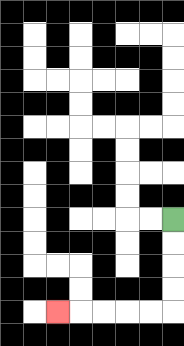{'start': '[7, 9]', 'end': '[2, 13]', 'path_directions': 'D,D,D,D,L,L,L,L,L', 'path_coordinates': '[[7, 9], [7, 10], [7, 11], [7, 12], [7, 13], [6, 13], [5, 13], [4, 13], [3, 13], [2, 13]]'}